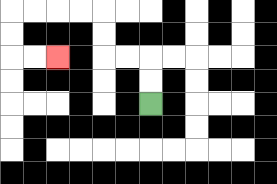{'start': '[6, 4]', 'end': '[2, 2]', 'path_directions': 'U,U,L,L,U,U,L,L,L,L,D,D,R,R', 'path_coordinates': '[[6, 4], [6, 3], [6, 2], [5, 2], [4, 2], [4, 1], [4, 0], [3, 0], [2, 0], [1, 0], [0, 0], [0, 1], [0, 2], [1, 2], [2, 2]]'}